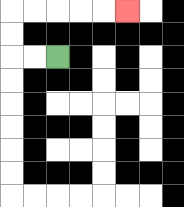{'start': '[2, 2]', 'end': '[5, 0]', 'path_directions': 'L,L,U,U,R,R,R,R,R', 'path_coordinates': '[[2, 2], [1, 2], [0, 2], [0, 1], [0, 0], [1, 0], [2, 0], [3, 0], [4, 0], [5, 0]]'}